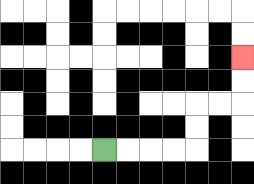{'start': '[4, 6]', 'end': '[10, 2]', 'path_directions': 'R,R,R,R,U,U,R,R,U,U', 'path_coordinates': '[[4, 6], [5, 6], [6, 6], [7, 6], [8, 6], [8, 5], [8, 4], [9, 4], [10, 4], [10, 3], [10, 2]]'}